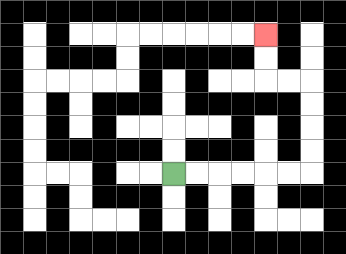{'start': '[7, 7]', 'end': '[11, 1]', 'path_directions': 'R,R,R,R,R,R,U,U,U,U,L,L,U,U', 'path_coordinates': '[[7, 7], [8, 7], [9, 7], [10, 7], [11, 7], [12, 7], [13, 7], [13, 6], [13, 5], [13, 4], [13, 3], [12, 3], [11, 3], [11, 2], [11, 1]]'}